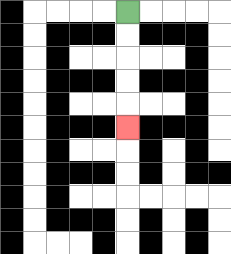{'start': '[5, 0]', 'end': '[5, 5]', 'path_directions': 'D,D,D,D,D', 'path_coordinates': '[[5, 0], [5, 1], [5, 2], [5, 3], [5, 4], [5, 5]]'}